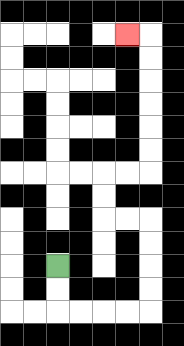{'start': '[2, 11]', 'end': '[5, 1]', 'path_directions': 'D,D,R,R,R,R,U,U,U,U,L,L,U,U,R,R,U,U,U,U,U,U,L', 'path_coordinates': '[[2, 11], [2, 12], [2, 13], [3, 13], [4, 13], [5, 13], [6, 13], [6, 12], [6, 11], [6, 10], [6, 9], [5, 9], [4, 9], [4, 8], [4, 7], [5, 7], [6, 7], [6, 6], [6, 5], [6, 4], [6, 3], [6, 2], [6, 1], [5, 1]]'}